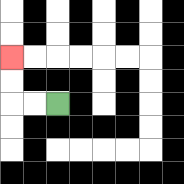{'start': '[2, 4]', 'end': '[0, 2]', 'path_directions': 'L,L,U,U', 'path_coordinates': '[[2, 4], [1, 4], [0, 4], [0, 3], [0, 2]]'}